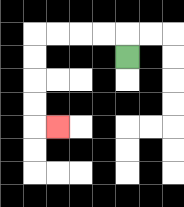{'start': '[5, 2]', 'end': '[2, 5]', 'path_directions': 'U,L,L,L,L,D,D,D,D,R', 'path_coordinates': '[[5, 2], [5, 1], [4, 1], [3, 1], [2, 1], [1, 1], [1, 2], [1, 3], [1, 4], [1, 5], [2, 5]]'}